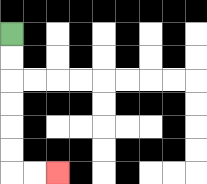{'start': '[0, 1]', 'end': '[2, 7]', 'path_directions': 'D,D,D,D,D,D,R,R', 'path_coordinates': '[[0, 1], [0, 2], [0, 3], [0, 4], [0, 5], [0, 6], [0, 7], [1, 7], [2, 7]]'}